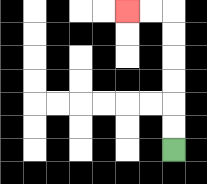{'start': '[7, 6]', 'end': '[5, 0]', 'path_directions': 'U,U,U,U,U,U,L,L', 'path_coordinates': '[[7, 6], [7, 5], [7, 4], [7, 3], [7, 2], [7, 1], [7, 0], [6, 0], [5, 0]]'}